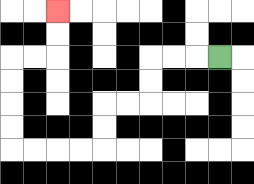{'start': '[9, 2]', 'end': '[2, 0]', 'path_directions': 'L,L,L,D,D,L,L,D,D,L,L,L,L,U,U,U,U,R,R,U,U', 'path_coordinates': '[[9, 2], [8, 2], [7, 2], [6, 2], [6, 3], [6, 4], [5, 4], [4, 4], [4, 5], [4, 6], [3, 6], [2, 6], [1, 6], [0, 6], [0, 5], [0, 4], [0, 3], [0, 2], [1, 2], [2, 2], [2, 1], [2, 0]]'}